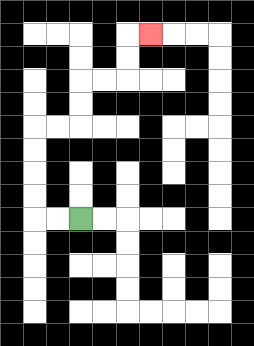{'start': '[3, 9]', 'end': '[6, 1]', 'path_directions': 'L,L,U,U,U,U,R,R,U,U,R,R,U,U,R', 'path_coordinates': '[[3, 9], [2, 9], [1, 9], [1, 8], [1, 7], [1, 6], [1, 5], [2, 5], [3, 5], [3, 4], [3, 3], [4, 3], [5, 3], [5, 2], [5, 1], [6, 1]]'}